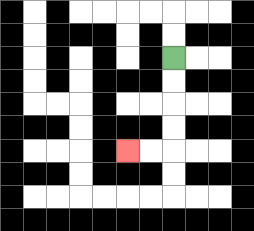{'start': '[7, 2]', 'end': '[5, 6]', 'path_directions': 'D,D,D,D,L,L', 'path_coordinates': '[[7, 2], [7, 3], [7, 4], [7, 5], [7, 6], [6, 6], [5, 6]]'}